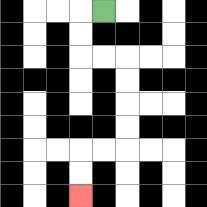{'start': '[4, 0]', 'end': '[3, 8]', 'path_directions': 'L,D,D,R,R,D,D,D,D,L,L,D,D', 'path_coordinates': '[[4, 0], [3, 0], [3, 1], [3, 2], [4, 2], [5, 2], [5, 3], [5, 4], [5, 5], [5, 6], [4, 6], [3, 6], [3, 7], [3, 8]]'}